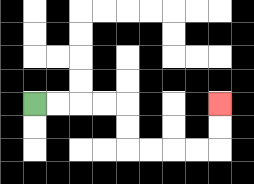{'start': '[1, 4]', 'end': '[9, 4]', 'path_directions': 'R,R,R,R,D,D,R,R,R,R,U,U', 'path_coordinates': '[[1, 4], [2, 4], [3, 4], [4, 4], [5, 4], [5, 5], [5, 6], [6, 6], [7, 6], [8, 6], [9, 6], [9, 5], [9, 4]]'}